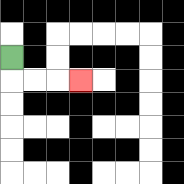{'start': '[0, 2]', 'end': '[3, 3]', 'path_directions': 'D,R,R,R', 'path_coordinates': '[[0, 2], [0, 3], [1, 3], [2, 3], [3, 3]]'}